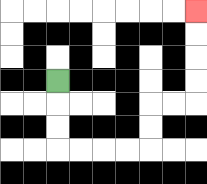{'start': '[2, 3]', 'end': '[8, 0]', 'path_directions': 'D,D,D,R,R,R,R,U,U,R,R,U,U,U,U', 'path_coordinates': '[[2, 3], [2, 4], [2, 5], [2, 6], [3, 6], [4, 6], [5, 6], [6, 6], [6, 5], [6, 4], [7, 4], [8, 4], [8, 3], [8, 2], [8, 1], [8, 0]]'}